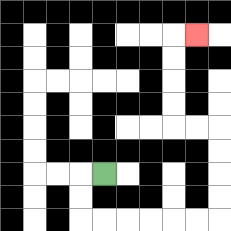{'start': '[4, 7]', 'end': '[8, 1]', 'path_directions': 'L,D,D,R,R,R,R,R,R,U,U,U,U,L,L,U,U,U,U,R', 'path_coordinates': '[[4, 7], [3, 7], [3, 8], [3, 9], [4, 9], [5, 9], [6, 9], [7, 9], [8, 9], [9, 9], [9, 8], [9, 7], [9, 6], [9, 5], [8, 5], [7, 5], [7, 4], [7, 3], [7, 2], [7, 1], [8, 1]]'}